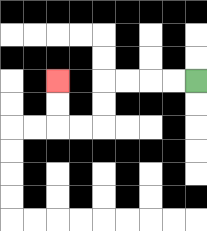{'start': '[8, 3]', 'end': '[2, 3]', 'path_directions': 'L,L,L,L,D,D,L,L,U,U', 'path_coordinates': '[[8, 3], [7, 3], [6, 3], [5, 3], [4, 3], [4, 4], [4, 5], [3, 5], [2, 5], [2, 4], [2, 3]]'}